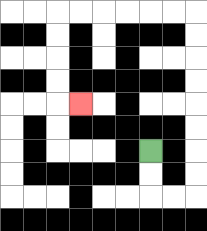{'start': '[6, 6]', 'end': '[3, 4]', 'path_directions': 'D,D,R,R,U,U,U,U,U,U,U,U,L,L,L,L,L,L,D,D,D,D,R', 'path_coordinates': '[[6, 6], [6, 7], [6, 8], [7, 8], [8, 8], [8, 7], [8, 6], [8, 5], [8, 4], [8, 3], [8, 2], [8, 1], [8, 0], [7, 0], [6, 0], [5, 0], [4, 0], [3, 0], [2, 0], [2, 1], [2, 2], [2, 3], [2, 4], [3, 4]]'}